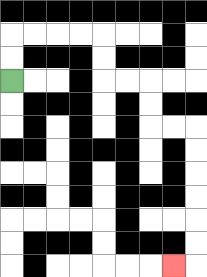{'start': '[0, 3]', 'end': '[7, 11]', 'path_directions': 'U,U,R,R,R,R,D,D,R,R,D,D,R,R,D,D,D,D,D,D,L', 'path_coordinates': '[[0, 3], [0, 2], [0, 1], [1, 1], [2, 1], [3, 1], [4, 1], [4, 2], [4, 3], [5, 3], [6, 3], [6, 4], [6, 5], [7, 5], [8, 5], [8, 6], [8, 7], [8, 8], [8, 9], [8, 10], [8, 11], [7, 11]]'}